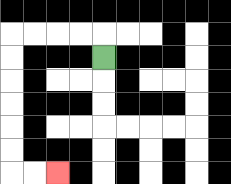{'start': '[4, 2]', 'end': '[2, 7]', 'path_directions': 'U,L,L,L,L,D,D,D,D,D,D,R,R', 'path_coordinates': '[[4, 2], [4, 1], [3, 1], [2, 1], [1, 1], [0, 1], [0, 2], [0, 3], [0, 4], [0, 5], [0, 6], [0, 7], [1, 7], [2, 7]]'}